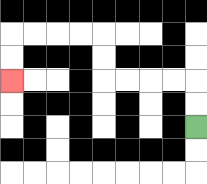{'start': '[8, 5]', 'end': '[0, 3]', 'path_directions': 'U,U,L,L,L,L,U,U,L,L,L,L,D,D', 'path_coordinates': '[[8, 5], [8, 4], [8, 3], [7, 3], [6, 3], [5, 3], [4, 3], [4, 2], [4, 1], [3, 1], [2, 1], [1, 1], [0, 1], [0, 2], [0, 3]]'}